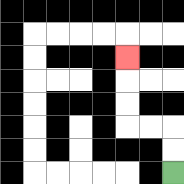{'start': '[7, 7]', 'end': '[5, 2]', 'path_directions': 'U,U,L,L,U,U,U', 'path_coordinates': '[[7, 7], [7, 6], [7, 5], [6, 5], [5, 5], [5, 4], [5, 3], [5, 2]]'}